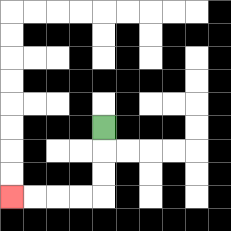{'start': '[4, 5]', 'end': '[0, 8]', 'path_directions': 'D,D,D,L,L,L,L', 'path_coordinates': '[[4, 5], [4, 6], [4, 7], [4, 8], [3, 8], [2, 8], [1, 8], [0, 8]]'}